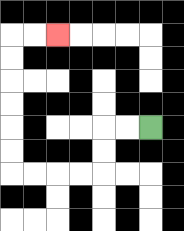{'start': '[6, 5]', 'end': '[2, 1]', 'path_directions': 'L,L,D,D,L,L,L,L,U,U,U,U,U,U,R,R', 'path_coordinates': '[[6, 5], [5, 5], [4, 5], [4, 6], [4, 7], [3, 7], [2, 7], [1, 7], [0, 7], [0, 6], [0, 5], [0, 4], [0, 3], [0, 2], [0, 1], [1, 1], [2, 1]]'}